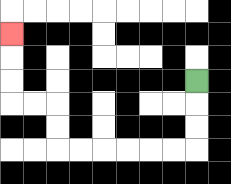{'start': '[8, 3]', 'end': '[0, 1]', 'path_directions': 'D,D,D,L,L,L,L,L,L,U,U,L,L,U,U,U', 'path_coordinates': '[[8, 3], [8, 4], [8, 5], [8, 6], [7, 6], [6, 6], [5, 6], [4, 6], [3, 6], [2, 6], [2, 5], [2, 4], [1, 4], [0, 4], [0, 3], [0, 2], [0, 1]]'}